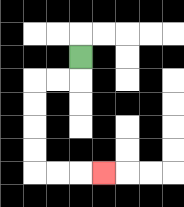{'start': '[3, 2]', 'end': '[4, 7]', 'path_directions': 'D,L,L,D,D,D,D,R,R,R', 'path_coordinates': '[[3, 2], [3, 3], [2, 3], [1, 3], [1, 4], [1, 5], [1, 6], [1, 7], [2, 7], [3, 7], [4, 7]]'}